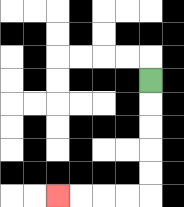{'start': '[6, 3]', 'end': '[2, 8]', 'path_directions': 'D,D,D,D,D,L,L,L,L', 'path_coordinates': '[[6, 3], [6, 4], [6, 5], [6, 6], [6, 7], [6, 8], [5, 8], [4, 8], [3, 8], [2, 8]]'}